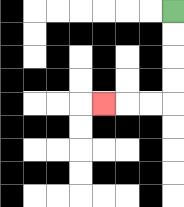{'start': '[7, 0]', 'end': '[4, 4]', 'path_directions': 'D,D,D,D,L,L,L', 'path_coordinates': '[[7, 0], [7, 1], [7, 2], [7, 3], [7, 4], [6, 4], [5, 4], [4, 4]]'}